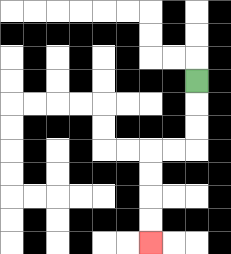{'start': '[8, 3]', 'end': '[6, 10]', 'path_directions': 'D,D,D,L,L,D,D,D,D', 'path_coordinates': '[[8, 3], [8, 4], [8, 5], [8, 6], [7, 6], [6, 6], [6, 7], [6, 8], [6, 9], [6, 10]]'}